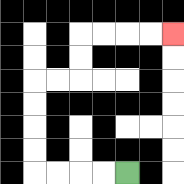{'start': '[5, 7]', 'end': '[7, 1]', 'path_directions': 'L,L,L,L,U,U,U,U,R,R,U,U,R,R,R,R', 'path_coordinates': '[[5, 7], [4, 7], [3, 7], [2, 7], [1, 7], [1, 6], [1, 5], [1, 4], [1, 3], [2, 3], [3, 3], [3, 2], [3, 1], [4, 1], [5, 1], [6, 1], [7, 1]]'}